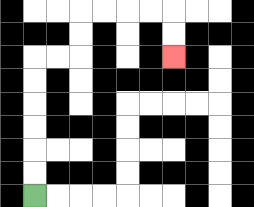{'start': '[1, 8]', 'end': '[7, 2]', 'path_directions': 'U,U,U,U,U,U,R,R,U,U,R,R,R,R,D,D', 'path_coordinates': '[[1, 8], [1, 7], [1, 6], [1, 5], [1, 4], [1, 3], [1, 2], [2, 2], [3, 2], [3, 1], [3, 0], [4, 0], [5, 0], [6, 0], [7, 0], [7, 1], [7, 2]]'}